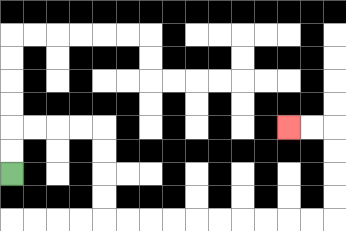{'start': '[0, 7]', 'end': '[12, 5]', 'path_directions': 'U,U,R,R,R,R,D,D,D,D,R,R,R,R,R,R,R,R,R,R,U,U,U,U,L,L', 'path_coordinates': '[[0, 7], [0, 6], [0, 5], [1, 5], [2, 5], [3, 5], [4, 5], [4, 6], [4, 7], [4, 8], [4, 9], [5, 9], [6, 9], [7, 9], [8, 9], [9, 9], [10, 9], [11, 9], [12, 9], [13, 9], [14, 9], [14, 8], [14, 7], [14, 6], [14, 5], [13, 5], [12, 5]]'}